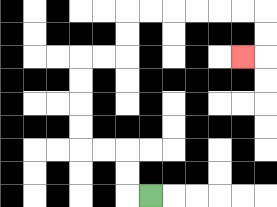{'start': '[6, 8]', 'end': '[10, 2]', 'path_directions': 'L,U,U,L,L,U,U,U,U,R,R,U,U,R,R,R,R,R,R,D,D,L', 'path_coordinates': '[[6, 8], [5, 8], [5, 7], [5, 6], [4, 6], [3, 6], [3, 5], [3, 4], [3, 3], [3, 2], [4, 2], [5, 2], [5, 1], [5, 0], [6, 0], [7, 0], [8, 0], [9, 0], [10, 0], [11, 0], [11, 1], [11, 2], [10, 2]]'}